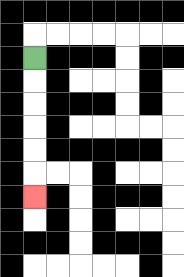{'start': '[1, 2]', 'end': '[1, 8]', 'path_directions': 'D,D,D,D,D,D', 'path_coordinates': '[[1, 2], [1, 3], [1, 4], [1, 5], [1, 6], [1, 7], [1, 8]]'}